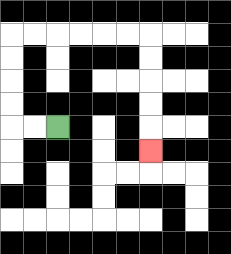{'start': '[2, 5]', 'end': '[6, 6]', 'path_directions': 'L,L,U,U,U,U,R,R,R,R,R,R,D,D,D,D,D', 'path_coordinates': '[[2, 5], [1, 5], [0, 5], [0, 4], [0, 3], [0, 2], [0, 1], [1, 1], [2, 1], [3, 1], [4, 1], [5, 1], [6, 1], [6, 2], [6, 3], [6, 4], [6, 5], [6, 6]]'}